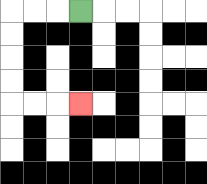{'start': '[3, 0]', 'end': '[3, 4]', 'path_directions': 'L,L,L,D,D,D,D,R,R,R', 'path_coordinates': '[[3, 0], [2, 0], [1, 0], [0, 0], [0, 1], [0, 2], [0, 3], [0, 4], [1, 4], [2, 4], [3, 4]]'}